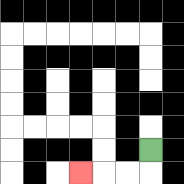{'start': '[6, 6]', 'end': '[3, 7]', 'path_directions': 'D,L,L,L', 'path_coordinates': '[[6, 6], [6, 7], [5, 7], [4, 7], [3, 7]]'}